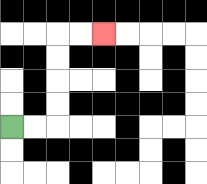{'start': '[0, 5]', 'end': '[4, 1]', 'path_directions': 'R,R,U,U,U,U,R,R', 'path_coordinates': '[[0, 5], [1, 5], [2, 5], [2, 4], [2, 3], [2, 2], [2, 1], [3, 1], [4, 1]]'}